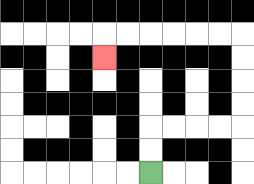{'start': '[6, 7]', 'end': '[4, 2]', 'path_directions': 'U,U,R,R,R,R,U,U,U,U,L,L,L,L,L,L,D', 'path_coordinates': '[[6, 7], [6, 6], [6, 5], [7, 5], [8, 5], [9, 5], [10, 5], [10, 4], [10, 3], [10, 2], [10, 1], [9, 1], [8, 1], [7, 1], [6, 1], [5, 1], [4, 1], [4, 2]]'}